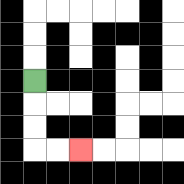{'start': '[1, 3]', 'end': '[3, 6]', 'path_directions': 'D,D,D,R,R', 'path_coordinates': '[[1, 3], [1, 4], [1, 5], [1, 6], [2, 6], [3, 6]]'}